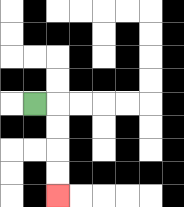{'start': '[1, 4]', 'end': '[2, 8]', 'path_directions': 'R,D,D,D,D', 'path_coordinates': '[[1, 4], [2, 4], [2, 5], [2, 6], [2, 7], [2, 8]]'}